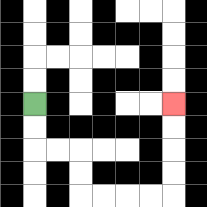{'start': '[1, 4]', 'end': '[7, 4]', 'path_directions': 'D,D,R,R,D,D,R,R,R,R,U,U,U,U', 'path_coordinates': '[[1, 4], [1, 5], [1, 6], [2, 6], [3, 6], [3, 7], [3, 8], [4, 8], [5, 8], [6, 8], [7, 8], [7, 7], [7, 6], [7, 5], [7, 4]]'}